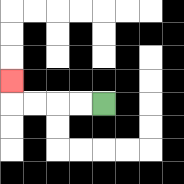{'start': '[4, 4]', 'end': '[0, 3]', 'path_directions': 'L,L,L,L,U', 'path_coordinates': '[[4, 4], [3, 4], [2, 4], [1, 4], [0, 4], [0, 3]]'}